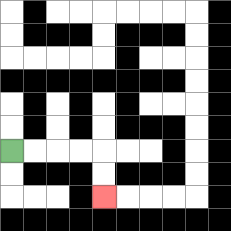{'start': '[0, 6]', 'end': '[4, 8]', 'path_directions': 'R,R,R,R,D,D', 'path_coordinates': '[[0, 6], [1, 6], [2, 6], [3, 6], [4, 6], [4, 7], [4, 8]]'}